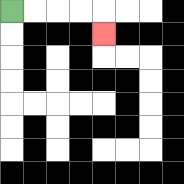{'start': '[0, 0]', 'end': '[4, 1]', 'path_directions': 'R,R,R,R,D', 'path_coordinates': '[[0, 0], [1, 0], [2, 0], [3, 0], [4, 0], [4, 1]]'}